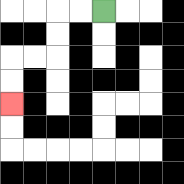{'start': '[4, 0]', 'end': '[0, 4]', 'path_directions': 'L,L,D,D,L,L,D,D', 'path_coordinates': '[[4, 0], [3, 0], [2, 0], [2, 1], [2, 2], [1, 2], [0, 2], [0, 3], [0, 4]]'}